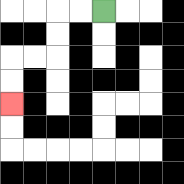{'start': '[4, 0]', 'end': '[0, 4]', 'path_directions': 'L,L,D,D,L,L,D,D', 'path_coordinates': '[[4, 0], [3, 0], [2, 0], [2, 1], [2, 2], [1, 2], [0, 2], [0, 3], [0, 4]]'}